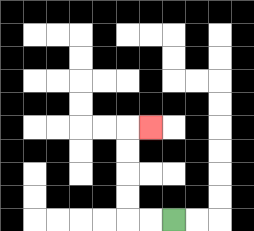{'start': '[7, 9]', 'end': '[6, 5]', 'path_directions': 'L,L,U,U,U,U,R', 'path_coordinates': '[[7, 9], [6, 9], [5, 9], [5, 8], [5, 7], [5, 6], [5, 5], [6, 5]]'}